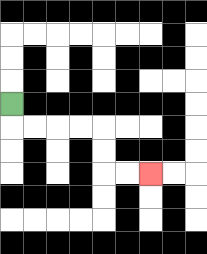{'start': '[0, 4]', 'end': '[6, 7]', 'path_directions': 'D,R,R,R,R,D,D,R,R', 'path_coordinates': '[[0, 4], [0, 5], [1, 5], [2, 5], [3, 5], [4, 5], [4, 6], [4, 7], [5, 7], [6, 7]]'}